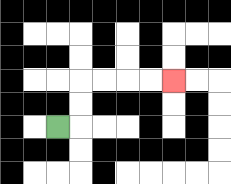{'start': '[2, 5]', 'end': '[7, 3]', 'path_directions': 'R,U,U,R,R,R,R', 'path_coordinates': '[[2, 5], [3, 5], [3, 4], [3, 3], [4, 3], [5, 3], [6, 3], [7, 3]]'}